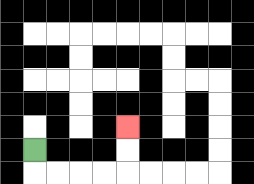{'start': '[1, 6]', 'end': '[5, 5]', 'path_directions': 'D,R,R,R,R,U,U', 'path_coordinates': '[[1, 6], [1, 7], [2, 7], [3, 7], [4, 7], [5, 7], [5, 6], [5, 5]]'}